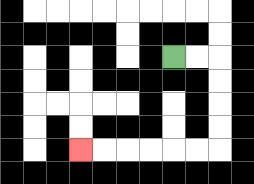{'start': '[7, 2]', 'end': '[3, 6]', 'path_directions': 'R,R,D,D,D,D,L,L,L,L,L,L', 'path_coordinates': '[[7, 2], [8, 2], [9, 2], [9, 3], [9, 4], [9, 5], [9, 6], [8, 6], [7, 6], [6, 6], [5, 6], [4, 6], [3, 6]]'}